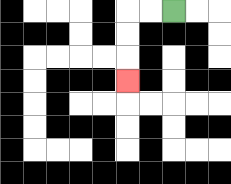{'start': '[7, 0]', 'end': '[5, 3]', 'path_directions': 'L,L,D,D,D', 'path_coordinates': '[[7, 0], [6, 0], [5, 0], [5, 1], [5, 2], [5, 3]]'}